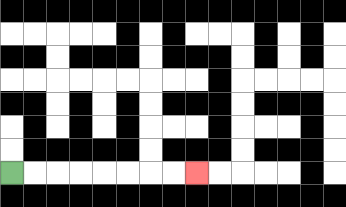{'start': '[0, 7]', 'end': '[8, 7]', 'path_directions': 'R,R,R,R,R,R,R,R', 'path_coordinates': '[[0, 7], [1, 7], [2, 7], [3, 7], [4, 7], [5, 7], [6, 7], [7, 7], [8, 7]]'}